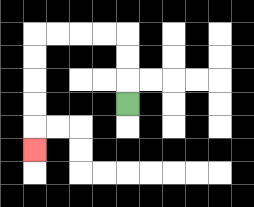{'start': '[5, 4]', 'end': '[1, 6]', 'path_directions': 'U,U,U,L,L,L,L,D,D,D,D,D', 'path_coordinates': '[[5, 4], [5, 3], [5, 2], [5, 1], [4, 1], [3, 1], [2, 1], [1, 1], [1, 2], [1, 3], [1, 4], [1, 5], [1, 6]]'}